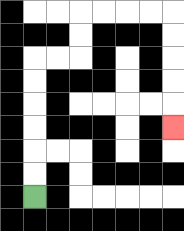{'start': '[1, 8]', 'end': '[7, 5]', 'path_directions': 'U,U,U,U,U,U,R,R,U,U,R,R,R,R,D,D,D,D,D', 'path_coordinates': '[[1, 8], [1, 7], [1, 6], [1, 5], [1, 4], [1, 3], [1, 2], [2, 2], [3, 2], [3, 1], [3, 0], [4, 0], [5, 0], [6, 0], [7, 0], [7, 1], [7, 2], [7, 3], [7, 4], [7, 5]]'}